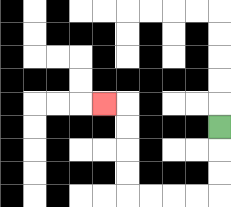{'start': '[9, 5]', 'end': '[4, 4]', 'path_directions': 'D,D,D,L,L,L,L,U,U,U,U,L', 'path_coordinates': '[[9, 5], [9, 6], [9, 7], [9, 8], [8, 8], [7, 8], [6, 8], [5, 8], [5, 7], [5, 6], [5, 5], [5, 4], [4, 4]]'}